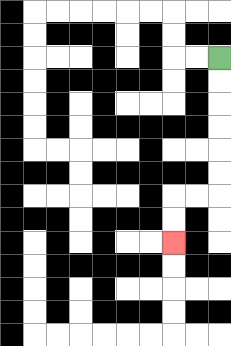{'start': '[9, 2]', 'end': '[7, 10]', 'path_directions': 'D,D,D,D,D,D,L,L,D,D', 'path_coordinates': '[[9, 2], [9, 3], [9, 4], [9, 5], [9, 6], [9, 7], [9, 8], [8, 8], [7, 8], [7, 9], [7, 10]]'}